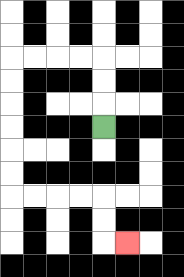{'start': '[4, 5]', 'end': '[5, 10]', 'path_directions': 'U,U,U,L,L,L,L,D,D,D,D,D,D,R,R,R,R,D,D,R', 'path_coordinates': '[[4, 5], [4, 4], [4, 3], [4, 2], [3, 2], [2, 2], [1, 2], [0, 2], [0, 3], [0, 4], [0, 5], [0, 6], [0, 7], [0, 8], [1, 8], [2, 8], [3, 8], [4, 8], [4, 9], [4, 10], [5, 10]]'}